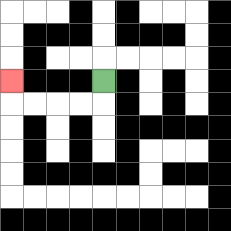{'start': '[4, 3]', 'end': '[0, 3]', 'path_directions': 'D,L,L,L,L,U', 'path_coordinates': '[[4, 3], [4, 4], [3, 4], [2, 4], [1, 4], [0, 4], [0, 3]]'}